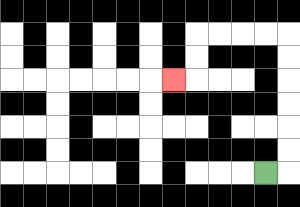{'start': '[11, 7]', 'end': '[7, 3]', 'path_directions': 'R,U,U,U,U,U,U,L,L,L,L,D,D,L', 'path_coordinates': '[[11, 7], [12, 7], [12, 6], [12, 5], [12, 4], [12, 3], [12, 2], [12, 1], [11, 1], [10, 1], [9, 1], [8, 1], [8, 2], [8, 3], [7, 3]]'}